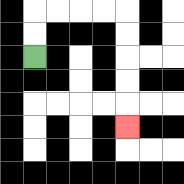{'start': '[1, 2]', 'end': '[5, 5]', 'path_directions': 'U,U,R,R,R,R,D,D,D,D,D', 'path_coordinates': '[[1, 2], [1, 1], [1, 0], [2, 0], [3, 0], [4, 0], [5, 0], [5, 1], [5, 2], [5, 3], [5, 4], [5, 5]]'}